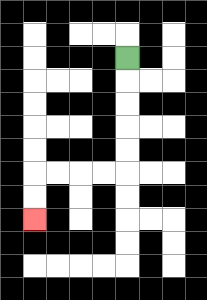{'start': '[5, 2]', 'end': '[1, 9]', 'path_directions': 'D,D,D,D,D,L,L,L,L,D,D', 'path_coordinates': '[[5, 2], [5, 3], [5, 4], [5, 5], [5, 6], [5, 7], [4, 7], [3, 7], [2, 7], [1, 7], [1, 8], [1, 9]]'}